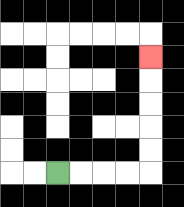{'start': '[2, 7]', 'end': '[6, 2]', 'path_directions': 'R,R,R,R,U,U,U,U,U', 'path_coordinates': '[[2, 7], [3, 7], [4, 7], [5, 7], [6, 7], [6, 6], [6, 5], [6, 4], [6, 3], [6, 2]]'}